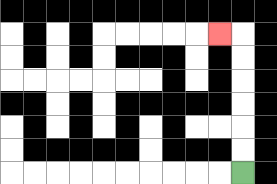{'start': '[10, 7]', 'end': '[9, 1]', 'path_directions': 'U,U,U,U,U,U,L', 'path_coordinates': '[[10, 7], [10, 6], [10, 5], [10, 4], [10, 3], [10, 2], [10, 1], [9, 1]]'}